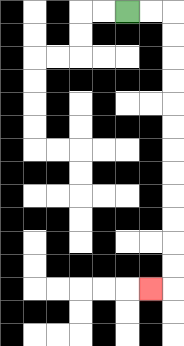{'start': '[5, 0]', 'end': '[6, 12]', 'path_directions': 'R,R,D,D,D,D,D,D,D,D,D,D,D,D,L', 'path_coordinates': '[[5, 0], [6, 0], [7, 0], [7, 1], [7, 2], [7, 3], [7, 4], [7, 5], [7, 6], [7, 7], [7, 8], [7, 9], [7, 10], [7, 11], [7, 12], [6, 12]]'}